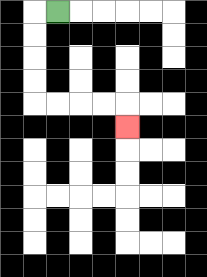{'start': '[2, 0]', 'end': '[5, 5]', 'path_directions': 'L,D,D,D,D,R,R,R,R,D', 'path_coordinates': '[[2, 0], [1, 0], [1, 1], [1, 2], [1, 3], [1, 4], [2, 4], [3, 4], [4, 4], [5, 4], [5, 5]]'}